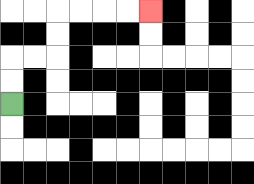{'start': '[0, 4]', 'end': '[6, 0]', 'path_directions': 'U,U,R,R,U,U,R,R,R,R', 'path_coordinates': '[[0, 4], [0, 3], [0, 2], [1, 2], [2, 2], [2, 1], [2, 0], [3, 0], [4, 0], [5, 0], [6, 0]]'}